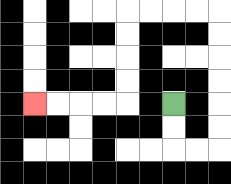{'start': '[7, 4]', 'end': '[1, 4]', 'path_directions': 'D,D,R,R,U,U,U,U,U,U,L,L,L,L,D,D,D,D,L,L,L,L', 'path_coordinates': '[[7, 4], [7, 5], [7, 6], [8, 6], [9, 6], [9, 5], [9, 4], [9, 3], [9, 2], [9, 1], [9, 0], [8, 0], [7, 0], [6, 0], [5, 0], [5, 1], [5, 2], [5, 3], [5, 4], [4, 4], [3, 4], [2, 4], [1, 4]]'}